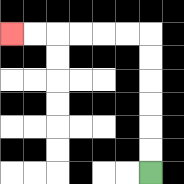{'start': '[6, 7]', 'end': '[0, 1]', 'path_directions': 'U,U,U,U,U,U,L,L,L,L,L,L', 'path_coordinates': '[[6, 7], [6, 6], [6, 5], [6, 4], [6, 3], [6, 2], [6, 1], [5, 1], [4, 1], [3, 1], [2, 1], [1, 1], [0, 1]]'}